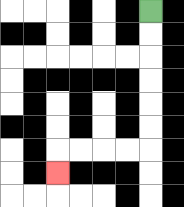{'start': '[6, 0]', 'end': '[2, 7]', 'path_directions': 'D,D,D,D,D,D,L,L,L,L,D', 'path_coordinates': '[[6, 0], [6, 1], [6, 2], [6, 3], [6, 4], [6, 5], [6, 6], [5, 6], [4, 6], [3, 6], [2, 6], [2, 7]]'}